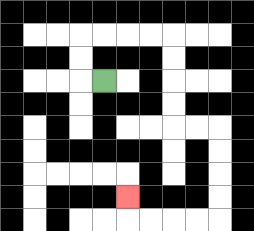{'start': '[4, 3]', 'end': '[5, 8]', 'path_directions': 'L,U,U,R,R,R,R,D,D,D,D,R,R,D,D,D,D,L,L,L,L,U', 'path_coordinates': '[[4, 3], [3, 3], [3, 2], [3, 1], [4, 1], [5, 1], [6, 1], [7, 1], [7, 2], [7, 3], [7, 4], [7, 5], [8, 5], [9, 5], [9, 6], [9, 7], [9, 8], [9, 9], [8, 9], [7, 9], [6, 9], [5, 9], [5, 8]]'}